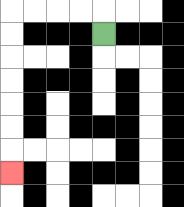{'start': '[4, 1]', 'end': '[0, 7]', 'path_directions': 'U,L,L,L,L,D,D,D,D,D,D,D', 'path_coordinates': '[[4, 1], [4, 0], [3, 0], [2, 0], [1, 0], [0, 0], [0, 1], [0, 2], [0, 3], [0, 4], [0, 5], [0, 6], [0, 7]]'}